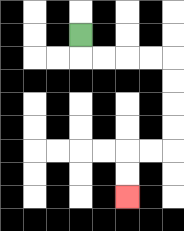{'start': '[3, 1]', 'end': '[5, 8]', 'path_directions': 'D,R,R,R,R,D,D,D,D,L,L,D,D', 'path_coordinates': '[[3, 1], [3, 2], [4, 2], [5, 2], [6, 2], [7, 2], [7, 3], [7, 4], [7, 5], [7, 6], [6, 6], [5, 6], [5, 7], [5, 8]]'}